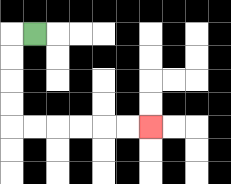{'start': '[1, 1]', 'end': '[6, 5]', 'path_directions': 'L,D,D,D,D,R,R,R,R,R,R', 'path_coordinates': '[[1, 1], [0, 1], [0, 2], [0, 3], [0, 4], [0, 5], [1, 5], [2, 5], [3, 5], [4, 5], [5, 5], [6, 5]]'}